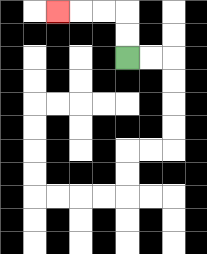{'start': '[5, 2]', 'end': '[2, 0]', 'path_directions': 'U,U,L,L,L', 'path_coordinates': '[[5, 2], [5, 1], [5, 0], [4, 0], [3, 0], [2, 0]]'}